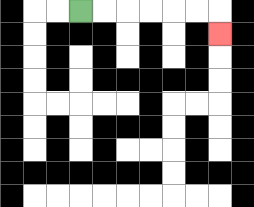{'start': '[3, 0]', 'end': '[9, 1]', 'path_directions': 'R,R,R,R,R,R,D', 'path_coordinates': '[[3, 0], [4, 0], [5, 0], [6, 0], [7, 0], [8, 0], [9, 0], [9, 1]]'}